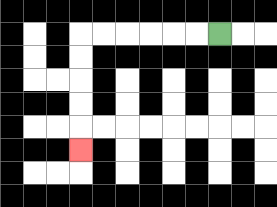{'start': '[9, 1]', 'end': '[3, 6]', 'path_directions': 'L,L,L,L,L,L,D,D,D,D,D', 'path_coordinates': '[[9, 1], [8, 1], [7, 1], [6, 1], [5, 1], [4, 1], [3, 1], [3, 2], [3, 3], [3, 4], [3, 5], [3, 6]]'}